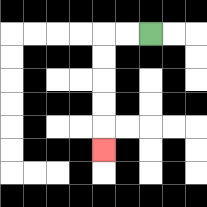{'start': '[6, 1]', 'end': '[4, 6]', 'path_directions': 'L,L,D,D,D,D,D', 'path_coordinates': '[[6, 1], [5, 1], [4, 1], [4, 2], [4, 3], [4, 4], [4, 5], [4, 6]]'}